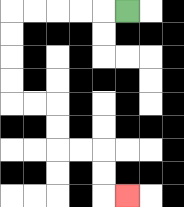{'start': '[5, 0]', 'end': '[5, 8]', 'path_directions': 'L,L,L,L,L,D,D,D,D,R,R,D,D,R,R,D,D,R', 'path_coordinates': '[[5, 0], [4, 0], [3, 0], [2, 0], [1, 0], [0, 0], [0, 1], [0, 2], [0, 3], [0, 4], [1, 4], [2, 4], [2, 5], [2, 6], [3, 6], [4, 6], [4, 7], [4, 8], [5, 8]]'}